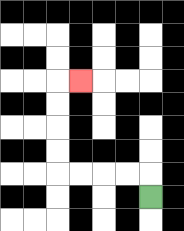{'start': '[6, 8]', 'end': '[3, 3]', 'path_directions': 'U,L,L,L,L,U,U,U,U,R', 'path_coordinates': '[[6, 8], [6, 7], [5, 7], [4, 7], [3, 7], [2, 7], [2, 6], [2, 5], [2, 4], [2, 3], [3, 3]]'}